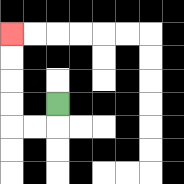{'start': '[2, 4]', 'end': '[0, 1]', 'path_directions': 'D,L,L,U,U,U,U', 'path_coordinates': '[[2, 4], [2, 5], [1, 5], [0, 5], [0, 4], [0, 3], [0, 2], [0, 1]]'}